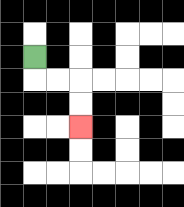{'start': '[1, 2]', 'end': '[3, 5]', 'path_directions': 'D,R,R,D,D', 'path_coordinates': '[[1, 2], [1, 3], [2, 3], [3, 3], [3, 4], [3, 5]]'}